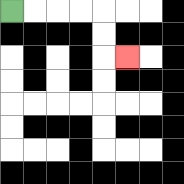{'start': '[0, 0]', 'end': '[5, 2]', 'path_directions': 'R,R,R,R,D,D,R', 'path_coordinates': '[[0, 0], [1, 0], [2, 0], [3, 0], [4, 0], [4, 1], [4, 2], [5, 2]]'}